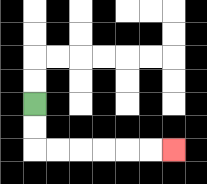{'start': '[1, 4]', 'end': '[7, 6]', 'path_directions': 'D,D,R,R,R,R,R,R', 'path_coordinates': '[[1, 4], [1, 5], [1, 6], [2, 6], [3, 6], [4, 6], [5, 6], [6, 6], [7, 6]]'}